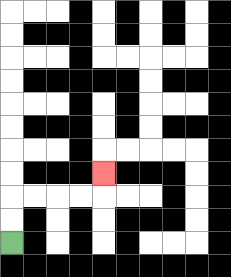{'start': '[0, 10]', 'end': '[4, 7]', 'path_directions': 'U,U,R,R,R,R,U', 'path_coordinates': '[[0, 10], [0, 9], [0, 8], [1, 8], [2, 8], [3, 8], [4, 8], [4, 7]]'}